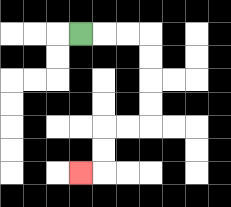{'start': '[3, 1]', 'end': '[3, 7]', 'path_directions': 'R,R,R,D,D,D,D,L,L,D,D,L', 'path_coordinates': '[[3, 1], [4, 1], [5, 1], [6, 1], [6, 2], [6, 3], [6, 4], [6, 5], [5, 5], [4, 5], [4, 6], [4, 7], [3, 7]]'}